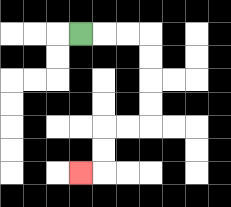{'start': '[3, 1]', 'end': '[3, 7]', 'path_directions': 'R,R,R,D,D,D,D,L,L,D,D,L', 'path_coordinates': '[[3, 1], [4, 1], [5, 1], [6, 1], [6, 2], [6, 3], [6, 4], [6, 5], [5, 5], [4, 5], [4, 6], [4, 7], [3, 7]]'}